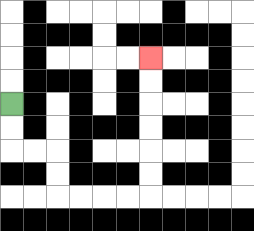{'start': '[0, 4]', 'end': '[6, 2]', 'path_directions': 'D,D,R,R,D,D,R,R,R,R,U,U,U,U,U,U', 'path_coordinates': '[[0, 4], [0, 5], [0, 6], [1, 6], [2, 6], [2, 7], [2, 8], [3, 8], [4, 8], [5, 8], [6, 8], [6, 7], [6, 6], [6, 5], [6, 4], [6, 3], [6, 2]]'}